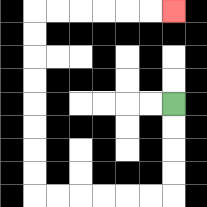{'start': '[7, 4]', 'end': '[7, 0]', 'path_directions': 'D,D,D,D,L,L,L,L,L,L,U,U,U,U,U,U,U,U,R,R,R,R,R,R', 'path_coordinates': '[[7, 4], [7, 5], [7, 6], [7, 7], [7, 8], [6, 8], [5, 8], [4, 8], [3, 8], [2, 8], [1, 8], [1, 7], [1, 6], [1, 5], [1, 4], [1, 3], [1, 2], [1, 1], [1, 0], [2, 0], [3, 0], [4, 0], [5, 0], [6, 0], [7, 0]]'}